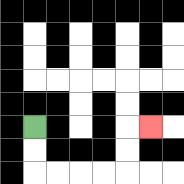{'start': '[1, 5]', 'end': '[6, 5]', 'path_directions': 'D,D,R,R,R,R,U,U,R', 'path_coordinates': '[[1, 5], [1, 6], [1, 7], [2, 7], [3, 7], [4, 7], [5, 7], [5, 6], [5, 5], [6, 5]]'}